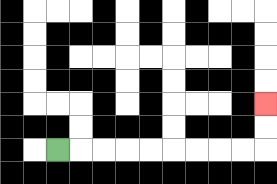{'start': '[2, 6]', 'end': '[11, 4]', 'path_directions': 'R,R,R,R,R,R,R,R,R,U,U', 'path_coordinates': '[[2, 6], [3, 6], [4, 6], [5, 6], [6, 6], [7, 6], [8, 6], [9, 6], [10, 6], [11, 6], [11, 5], [11, 4]]'}